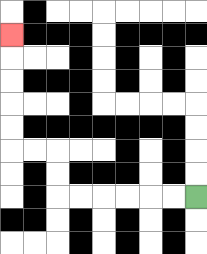{'start': '[8, 8]', 'end': '[0, 1]', 'path_directions': 'L,L,L,L,L,L,U,U,L,L,U,U,U,U,U', 'path_coordinates': '[[8, 8], [7, 8], [6, 8], [5, 8], [4, 8], [3, 8], [2, 8], [2, 7], [2, 6], [1, 6], [0, 6], [0, 5], [0, 4], [0, 3], [0, 2], [0, 1]]'}